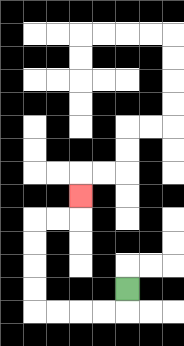{'start': '[5, 12]', 'end': '[3, 8]', 'path_directions': 'D,L,L,L,L,U,U,U,U,R,R,U', 'path_coordinates': '[[5, 12], [5, 13], [4, 13], [3, 13], [2, 13], [1, 13], [1, 12], [1, 11], [1, 10], [1, 9], [2, 9], [3, 9], [3, 8]]'}